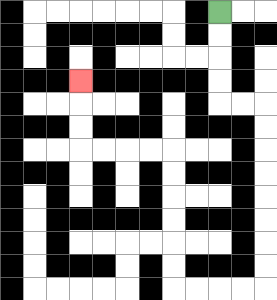{'start': '[9, 0]', 'end': '[3, 3]', 'path_directions': 'D,D,D,D,R,R,D,D,D,D,D,D,D,D,L,L,L,L,U,U,U,U,U,U,L,L,L,L,U,U,U', 'path_coordinates': '[[9, 0], [9, 1], [9, 2], [9, 3], [9, 4], [10, 4], [11, 4], [11, 5], [11, 6], [11, 7], [11, 8], [11, 9], [11, 10], [11, 11], [11, 12], [10, 12], [9, 12], [8, 12], [7, 12], [7, 11], [7, 10], [7, 9], [7, 8], [7, 7], [7, 6], [6, 6], [5, 6], [4, 6], [3, 6], [3, 5], [3, 4], [3, 3]]'}